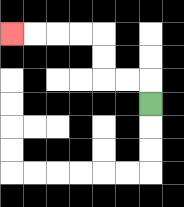{'start': '[6, 4]', 'end': '[0, 1]', 'path_directions': 'U,L,L,U,U,L,L,L,L', 'path_coordinates': '[[6, 4], [6, 3], [5, 3], [4, 3], [4, 2], [4, 1], [3, 1], [2, 1], [1, 1], [0, 1]]'}